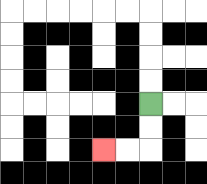{'start': '[6, 4]', 'end': '[4, 6]', 'path_directions': 'D,D,L,L', 'path_coordinates': '[[6, 4], [6, 5], [6, 6], [5, 6], [4, 6]]'}